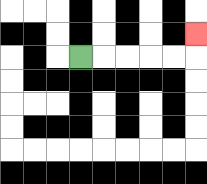{'start': '[3, 2]', 'end': '[8, 1]', 'path_directions': 'R,R,R,R,R,U', 'path_coordinates': '[[3, 2], [4, 2], [5, 2], [6, 2], [7, 2], [8, 2], [8, 1]]'}